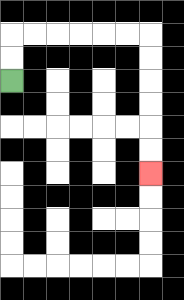{'start': '[0, 3]', 'end': '[6, 7]', 'path_directions': 'U,U,R,R,R,R,R,R,D,D,D,D,D,D', 'path_coordinates': '[[0, 3], [0, 2], [0, 1], [1, 1], [2, 1], [3, 1], [4, 1], [5, 1], [6, 1], [6, 2], [6, 3], [6, 4], [6, 5], [6, 6], [6, 7]]'}